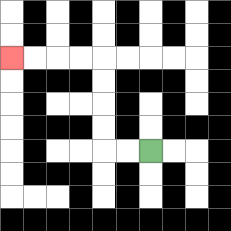{'start': '[6, 6]', 'end': '[0, 2]', 'path_directions': 'L,L,U,U,U,U,L,L,L,L', 'path_coordinates': '[[6, 6], [5, 6], [4, 6], [4, 5], [4, 4], [4, 3], [4, 2], [3, 2], [2, 2], [1, 2], [0, 2]]'}